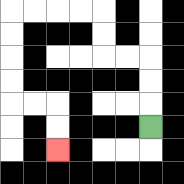{'start': '[6, 5]', 'end': '[2, 6]', 'path_directions': 'U,U,U,L,L,U,U,L,L,L,L,D,D,D,D,R,R,D,D', 'path_coordinates': '[[6, 5], [6, 4], [6, 3], [6, 2], [5, 2], [4, 2], [4, 1], [4, 0], [3, 0], [2, 0], [1, 0], [0, 0], [0, 1], [0, 2], [0, 3], [0, 4], [1, 4], [2, 4], [2, 5], [2, 6]]'}